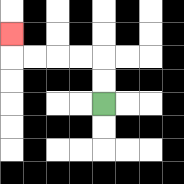{'start': '[4, 4]', 'end': '[0, 1]', 'path_directions': 'U,U,L,L,L,L,U', 'path_coordinates': '[[4, 4], [4, 3], [4, 2], [3, 2], [2, 2], [1, 2], [0, 2], [0, 1]]'}